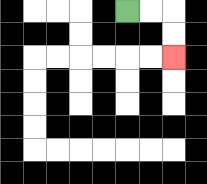{'start': '[5, 0]', 'end': '[7, 2]', 'path_directions': 'R,R,D,D', 'path_coordinates': '[[5, 0], [6, 0], [7, 0], [7, 1], [7, 2]]'}